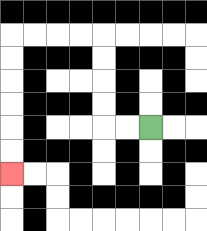{'start': '[6, 5]', 'end': '[0, 7]', 'path_directions': 'L,L,U,U,U,U,L,L,L,L,D,D,D,D,D,D', 'path_coordinates': '[[6, 5], [5, 5], [4, 5], [4, 4], [4, 3], [4, 2], [4, 1], [3, 1], [2, 1], [1, 1], [0, 1], [0, 2], [0, 3], [0, 4], [0, 5], [0, 6], [0, 7]]'}